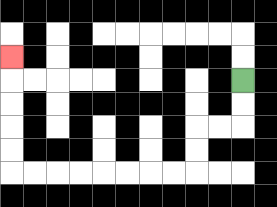{'start': '[10, 3]', 'end': '[0, 2]', 'path_directions': 'D,D,L,L,D,D,L,L,L,L,L,L,L,L,U,U,U,U,U', 'path_coordinates': '[[10, 3], [10, 4], [10, 5], [9, 5], [8, 5], [8, 6], [8, 7], [7, 7], [6, 7], [5, 7], [4, 7], [3, 7], [2, 7], [1, 7], [0, 7], [0, 6], [0, 5], [0, 4], [0, 3], [0, 2]]'}